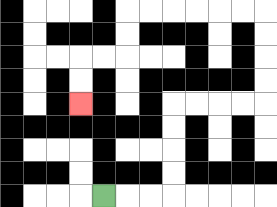{'start': '[4, 8]', 'end': '[3, 4]', 'path_directions': 'R,R,R,U,U,U,U,R,R,R,R,U,U,U,U,L,L,L,L,L,L,D,D,L,L,D,D', 'path_coordinates': '[[4, 8], [5, 8], [6, 8], [7, 8], [7, 7], [7, 6], [7, 5], [7, 4], [8, 4], [9, 4], [10, 4], [11, 4], [11, 3], [11, 2], [11, 1], [11, 0], [10, 0], [9, 0], [8, 0], [7, 0], [6, 0], [5, 0], [5, 1], [5, 2], [4, 2], [3, 2], [3, 3], [3, 4]]'}